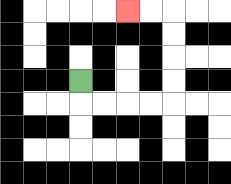{'start': '[3, 3]', 'end': '[5, 0]', 'path_directions': 'D,R,R,R,R,U,U,U,U,L,L', 'path_coordinates': '[[3, 3], [3, 4], [4, 4], [5, 4], [6, 4], [7, 4], [7, 3], [7, 2], [7, 1], [7, 0], [6, 0], [5, 0]]'}